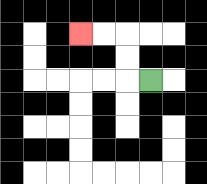{'start': '[6, 3]', 'end': '[3, 1]', 'path_directions': 'L,U,U,L,L', 'path_coordinates': '[[6, 3], [5, 3], [5, 2], [5, 1], [4, 1], [3, 1]]'}